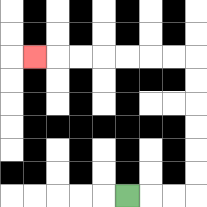{'start': '[5, 8]', 'end': '[1, 2]', 'path_directions': 'R,R,R,U,U,U,U,U,U,L,L,L,L,L,L,L', 'path_coordinates': '[[5, 8], [6, 8], [7, 8], [8, 8], [8, 7], [8, 6], [8, 5], [8, 4], [8, 3], [8, 2], [7, 2], [6, 2], [5, 2], [4, 2], [3, 2], [2, 2], [1, 2]]'}